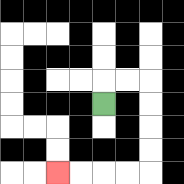{'start': '[4, 4]', 'end': '[2, 7]', 'path_directions': 'U,R,R,D,D,D,D,L,L,L,L', 'path_coordinates': '[[4, 4], [4, 3], [5, 3], [6, 3], [6, 4], [6, 5], [6, 6], [6, 7], [5, 7], [4, 7], [3, 7], [2, 7]]'}